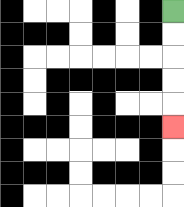{'start': '[7, 0]', 'end': '[7, 5]', 'path_directions': 'D,D,D,D,D', 'path_coordinates': '[[7, 0], [7, 1], [7, 2], [7, 3], [7, 4], [7, 5]]'}